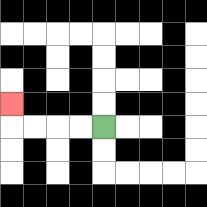{'start': '[4, 5]', 'end': '[0, 4]', 'path_directions': 'L,L,L,L,U', 'path_coordinates': '[[4, 5], [3, 5], [2, 5], [1, 5], [0, 5], [0, 4]]'}